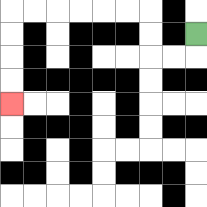{'start': '[8, 1]', 'end': '[0, 4]', 'path_directions': 'D,L,L,U,U,L,L,L,L,L,L,D,D,D,D', 'path_coordinates': '[[8, 1], [8, 2], [7, 2], [6, 2], [6, 1], [6, 0], [5, 0], [4, 0], [3, 0], [2, 0], [1, 0], [0, 0], [0, 1], [0, 2], [0, 3], [0, 4]]'}